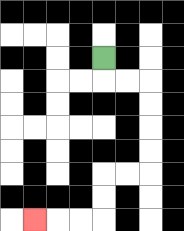{'start': '[4, 2]', 'end': '[1, 9]', 'path_directions': 'D,R,R,D,D,D,D,L,L,D,D,L,L,L', 'path_coordinates': '[[4, 2], [4, 3], [5, 3], [6, 3], [6, 4], [6, 5], [6, 6], [6, 7], [5, 7], [4, 7], [4, 8], [4, 9], [3, 9], [2, 9], [1, 9]]'}